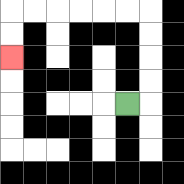{'start': '[5, 4]', 'end': '[0, 2]', 'path_directions': 'R,U,U,U,U,L,L,L,L,L,L,D,D', 'path_coordinates': '[[5, 4], [6, 4], [6, 3], [6, 2], [6, 1], [6, 0], [5, 0], [4, 0], [3, 0], [2, 0], [1, 0], [0, 0], [0, 1], [0, 2]]'}